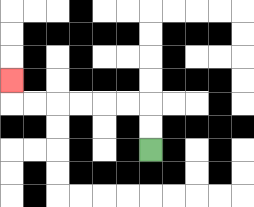{'start': '[6, 6]', 'end': '[0, 3]', 'path_directions': 'U,U,L,L,L,L,L,L,U', 'path_coordinates': '[[6, 6], [6, 5], [6, 4], [5, 4], [4, 4], [3, 4], [2, 4], [1, 4], [0, 4], [0, 3]]'}